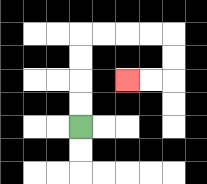{'start': '[3, 5]', 'end': '[5, 3]', 'path_directions': 'U,U,U,U,R,R,R,R,D,D,L,L', 'path_coordinates': '[[3, 5], [3, 4], [3, 3], [3, 2], [3, 1], [4, 1], [5, 1], [6, 1], [7, 1], [7, 2], [7, 3], [6, 3], [5, 3]]'}